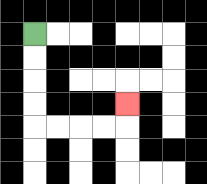{'start': '[1, 1]', 'end': '[5, 4]', 'path_directions': 'D,D,D,D,R,R,R,R,U', 'path_coordinates': '[[1, 1], [1, 2], [1, 3], [1, 4], [1, 5], [2, 5], [3, 5], [4, 5], [5, 5], [5, 4]]'}